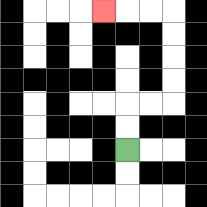{'start': '[5, 6]', 'end': '[4, 0]', 'path_directions': 'U,U,R,R,U,U,U,U,L,L,L', 'path_coordinates': '[[5, 6], [5, 5], [5, 4], [6, 4], [7, 4], [7, 3], [7, 2], [7, 1], [7, 0], [6, 0], [5, 0], [4, 0]]'}